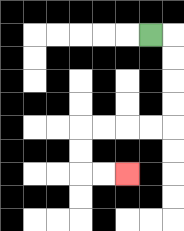{'start': '[6, 1]', 'end': '[5, 7]', 'path_directions': 'R,D,D,D,D,L,L,L,L,D,D,R,R', 'path_coordinates': '[[6, 1], [7, 1], [7, 2], [7, 3], [7, 4], [7, 5], [6, 5], [5, 5], [4, 5], [3, 5], [3, 6], [3, 7], [4, 7], [5, 7]]'}